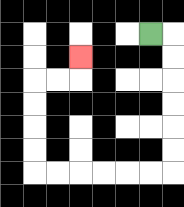{'start': '[6, 1]', 'end': '[3, 2]', 'path_directions': 'R,D,D,D,D,D,D,L,L,L,L,L,L,U,U,U,U,R,R,U', 'path_coordinates': '[[6, 1], [7, 1], [7, 2], [7, 3], [7, 4], [7, 5], [7, 6], [7, 7], [6, 7], [5, 7], [4, 7], [3, 7], [2, 7], [1, 7], [1, 6], [1, 5], [1, 4], [1, 3], [2, 3], [3, 3], [3, 2]]'}